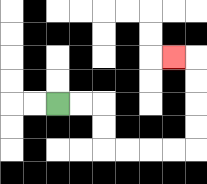{'start': '[2, 4]', 'end': '[7, 2]', 'path_directions': 'R,R,D,D,R,R,R,R,U,U,U,U,L', 'path_coordinates': '[[2, 4], [3, 4], [4, 4], [4, 5], [4, 6], [5, 6], [6, 6], [7, 6], [8, 6], [8, 5], [8, 4], [8, 3], [8, 2], [7, 2]]'}